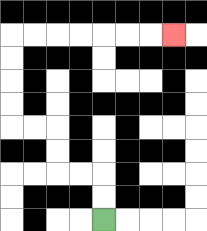{'start': '[4, 9]', 'end': '[7, 1]', 'path_directions': 'U,U,L,L,U,U,L,L,U,U,U,U,R,R,R,R,R,R,R', 'path_coordinates': '[[4, 9], [4, 8], [4, 7], [3, 7], [2, 7], [2, 6], [2, 5], [1, 5], [0, 5], [0, 4], [0, 3], [0, 2], [0, 1], [1, 1], [2, 1], [3, 1], [4, 1], [5, 1], [6, 1], [7, 1]]'}